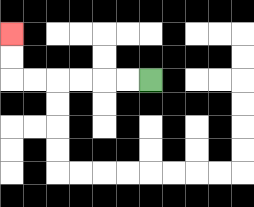{'start': '[6, 3]', 'end': '[0, 1]', 'path_directions': 'L,L,L,L,L,L,U,U', 'path_coordinates': '[[6, 3], [5, 3], [4, 3], [3, 3], [2, 3], [1, 3], [0, 3], [0, 2], [0, 1]]'}